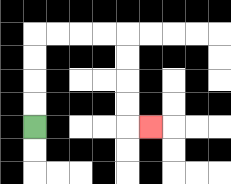{'start': '[1, 5]', 'end': '[6, 5]', 'path_directions': 'U,U,U,U,R,R,R,R,D,D,D,D,R', 'path_coordinates': '[[1, 5], [1, 4], [1, 3], [1, 2], [1, 1], [2, 1], [3, 1], [4, 1], [5, 1], [5, 2], [5, 3], [5, 4], [5, 5], [6, 5]]'}